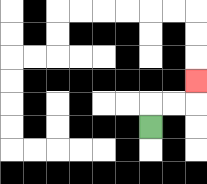{'start': '[6, 5]', 'end': '[8, 3]', 'path_directions': 'U,R,R,U', 'path_coordinates': '[[6, 5], [6, 4], [7, 4], [8, 4], [8, 3]]'}